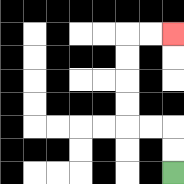{'start': '[7, 7]', 'end': '[7, 1]', 'path_directions': 'U,U,L,L,U,U,U,U,R,R', 'path_coordinates': '[[7, 7], [7, 6], [7, 5], [6, 5], [5, 5], [5, 4], [5, 3], [5, 2], [5, 1], [6, 1], [7, 1]]'}